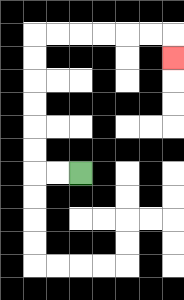{'start': '[3, 7]', 'end': '[7, 2]', 'path_directions': 'L,L,U,U,U,U,U,U,R,R,R,R,R,R,D', 'path_coordinates': '[[3, 7], [2, 7], [1, 7], [1, 6], [1, 5], [1, 4], [1, 3], [1, 2], [1, 1], [2, 1], [3, 1], [4, 1], [5, 1], [6, 1], [7, 1], [7, 2]]'}